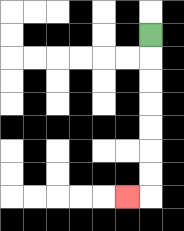{'start': '[6, 1]', 'end': '[5, 8]', 'path_directions': 'D,D,D,D,D,D,D,L', 'path_coordinates': '[[6, 1], [6, 2], [6, 3], [6, 4], [6, 5], [6, 6], [6, 7], [6, 8], [5, 8]]'}